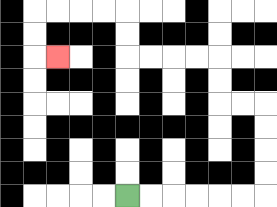{'start': '[5, 8]', 'end': '[2, 2]', 'path_directions': 'R,R,R,R,R,R,U,U,U,U,L,L,U,U,L,L,L,L,U,U,L,L,L,L,D,D,R', 'path_coordinates': '[[5, 8], [6, 8], [7, 8], [8, 8], [9, 8], [10, 8], [11, 8], [11, 7], [11, 6], [11, 5], [11, 4], [10, 4], [9, 4], [9, 3], [9, 2], [8, 2], [7, 2], [6, 2], [5, 2], [5, 1], [5, 0], [4, 0], [3, 0], [2, 0], [1, 0], [1, 1], [1, 2], [2, 2]]'}